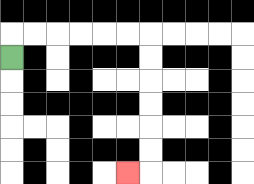{'start': '[0, 2]', 'end': '[5, 7]', 'path_directions': 'U,R,R,R,R,R,R,D,D,D,D,D,D,L', 'path_coordinates': '[[0, 2], [0, 1], [1, 1], [2, 1], [3, 1], [4, 1], [5, 1], [6, 1], [6, 2], [6, 3], [6, 4], [6, 5], [6, 6], [6, 7], [5, 7]]'}